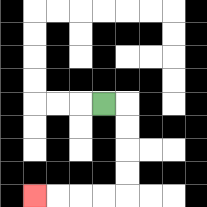{'start': '[4, 4]', 'end': '[1, 8]', 'path_directions': 'R,D,D,D,D,L,L,L,L', 'path_coordinates': '[[4, 4], [5, 4], [5, 5], [5, 6], [5, 7], [5, 8], [4, 8], [3, 8], [2, 8], [1, 8]]'}